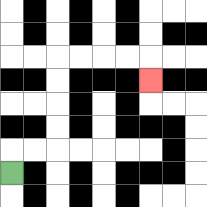{'start': '[0, 7]', 'end': '[6, 3]', 'path_directions': 'U,R,R,U,U,U,U,R,R,R,R,D', 'path_coordinates': '[[0, 7], [0, 6], [1, 6], [2, 6], [2, 5], [2, 4], [2, 3], [2, 2], [3, 2], [4, 2], [5, 2], [6, 2], [6, 3]]'}